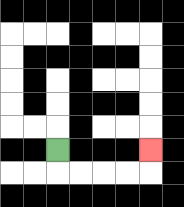{'start': '[2, 6]', 'end': '[6, 6]', 'path_directions': 'D,R,R,R,R,U', 'path_coordinates': '[[2, 6], [2, 7], [3, 7], [4, 7], [5, 7], [6, 7], [6, 6]]'}